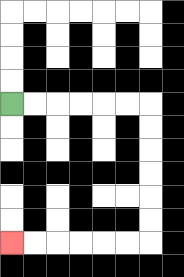{'start': '[0, 4]', 'end': '[0, 10]', 'path_directions': 'R,R,R,R,R,R,D,D,D,D,D,D,L,L,L,L,L,L', 'path_coordinates': '[[0, 4], [1, 4], [2, 4], [3, 4], [4, 4], [5, 4], [6, 4], [6, 5], [6, 6], [6, 7], [6, 8], [6, 9], [6, 10], [5, 10], [4, 10], [3, 10], [2, 10], [1, 10], [0, 10]]'}